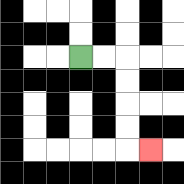{'start': '[3, 2]', 'end': '[6, 6]', 'path_directions': 'R,R,D,D,D,D,R', 'path_coordinates': '[[3, 2], [4, 2], [5, 2], [5, 3], [5, 4], [5, 5], [5, 6], [6, 6]]'}